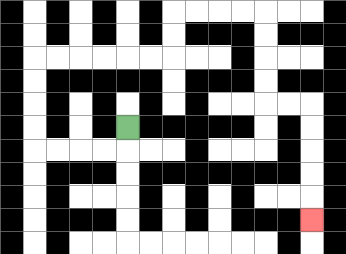{'start': '[5, 5]', 'end': '[13, 9]', 'path_directions': 'D,L,L,L,L,U,U,U,U,R,R,R,R,R,R,U,U,R,R,R,R,D,D,D,D,R,R,D,D,D,D,D', 'path_coordinates': '[[5, 5], [5, 6], [4, 6], [3, 6], [2, 6], [1, 6], [1, 5], [1, 4], [1, 3], [1, 2], [2, 2], [3, 2], [4, 2], [5, 2], [6, 2], [7, 2], [7, 1], [7, 0], [8, 0], [9, 0], [10, 0], [11, 0], [11, 1], [11, 2], [11, 3], [11, 4], [12, 4], [13, 4], [13, 5], [13, 6], [13, 7], [13, 8], [13, 9]]'}